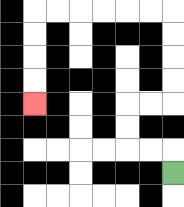{'start': '[7, 7]', 'end': '[1, 4]', 'path_directions': 'U,L,L,U,U,R,R,U,U,U,U,L,L,L,L,L,L,D,D,D,D', 'path_coordinates': '[[7, 7], [7, 6], [6, 6], [5, 6], [5, 5], [5, 4], [6, 4], [7, 4], [7, 3], [7, 2], [7, 1], [7, 0], [6, 0], [5, 0], [4, 0], [3, 0], [2, 0], [1, 0], [1, 1], [1, 2], [1, 3], [1, 4]]'}